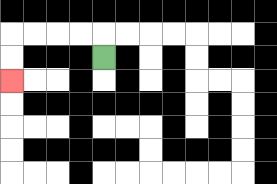{'start': '[4, 2]', 'end': '[0, 3]', 'path_directions': 'U,L,L,L,L,D,D', 'path_coordinates': '[[4, 2], [4, 1], [3, 1], [2, 1], [1, 1], [0, 1], [0, 2], [0, 3]]'}